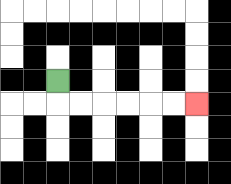{'start': '[2, 3]', 'end': '[8, 4]', 'path_directions': 'D,R,R,R,R,R,R', 'path_coordinates': '[[2, 3], [2, 4], [3, 4], [4, 4], [5, 4], [6, 4], [7, 4], [8, 4]]'}